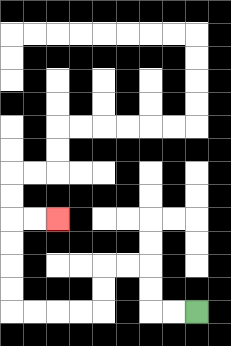{'start': '[8, 13]', 'end': '[2, 9]', 'path_directions': 'L,L,U,U,L,L,D,D,L,L,L,L,U,U,U,U,R,R', 'path_coordinates': '[[8, 13], [7, 13], [6, 13], [6, 12], [6, 11], [5, 11], [4, 11], [4, 12], [4, 13], [3, 13], [2, 13], [1, 13], [0, 13], [0, 12], [0, 11], [0, 10], [0, 9], [1, 9], [2, 9]]'}